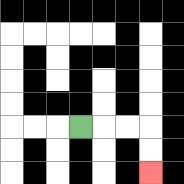{'start': '[3, 5]', 'end': '[6, 7]', 'path_directions': 'R,R,R,D,D', 'path_coordinates': '[[3, 5], [4, 5], [5, 5], [6, 5], [6, 6], [6, 7]]'}